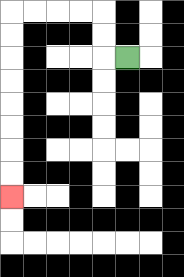{'start': '[5, 2]', 'end': '[0, 8]', 'path_directions': 'L,U,U,L,L,L,L,D,D,D,D,D,D,D,D', 'path_coordinates': '[[5, 2], [4, 2], [4, 1], [4, 0], [3, 0], [2, 0], [1, 0], [0, 0], [0, 1], [0, 2], [0, 3], [0, 4], [0, 5], [0, 6], [0, 7], [0, 8]]'}